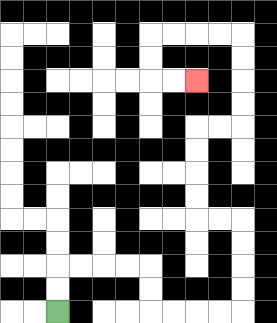{'start': '[2, 13]', 'end': '[8, 3]', 'path_directions': 'U,U,R,R,R,R,D,D,R,R,R,R,U,U,U,U,L,L,U,U,U,U,R,R,U,U,U,U,L,L,L,L,D,D,R,R', 'path_coordinates': '[[2, 13], [2, 12], [2, 11], [3, 11], [4, 11], [5, 11], [6, 11], [6, 12], [6, 13], [7, 13], [8, 13], [9, 13], [10, 13], [10, 12], [10, 11], [10, 10], [10, 9], [9, 9], [8, 9], [8, 8], [8, 7], [8, 6], [8, 5], [9, 5], [10, 5], [10, 4], [10, 3], [10, 2], [10, 1], [9, 1], [8, 1], [7, 1], [6, 1], [6, 2], [6, 3], [7, 3], [8, 3]]'}